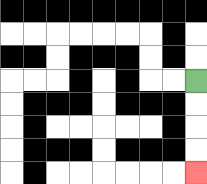{'start': '[8, 3]', 'end': '[8, 7]', 'path_directions': 'D,D,D,D', 'path_coordinates': '[[8, 3], [8, 4], [8, 5], [8, 6], [8, 7]]'}